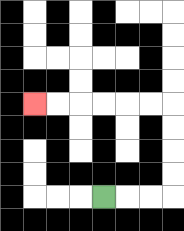{'start': '[4, 8]', 'end': '[1, 4]', 'path_directions': 'R,R,R,U,U,U,U,L,L,L,L,L,L', 'path_coordinates': '[[4, 8], [5, 8], [6, 8], [7, 8], [7, 7], [7, 6], [7, 5], [7, 4], [6, 4], [5, 4], [4, 4], [3, 4], [2, 4], [1, 4]]'}